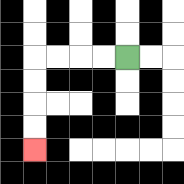{'start': '[5, 2]', 'end': '[1, 6]', 'path_directions': 'L,L,L,L,D,D,D,D', 'path_coordinates': '[[5, 2], [4, 2], [3, 2], [2, 2], [1, 2], [1, 3], [1, 4], [1, 5], [1, 6]]'}